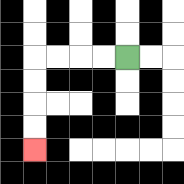{'start': '[5, 2]', 'end': '[1, 6]', 'path_directions': 'L,L,L,L,D,D,D,D', 'path_coordinates': '[[5, 2], [4, 2], [3, 2], [2, 2], [1, 2], [1, 3], [1, 4], [1, 5], [1, 6]]'}